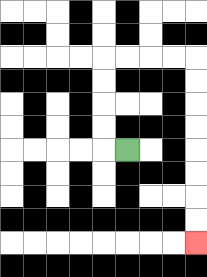{'start': '[5, 6]', 'end': '[8, 10]', 'path_directions': 'L,U,U,U,U,R,R,R,R,D,D,D,D,D,D,D,D', 'path_coordinates': '[[5, 6], [4, 6], [4, 5], [4, 4], [4, 3], [4, 2], [5, 2], [6, 2], [7, 2], [8, 2], [8, 3], [8, 4], [8, 5], [8, 6], [8, 7], [8, 8], [8, 9], [8, 10]]'}